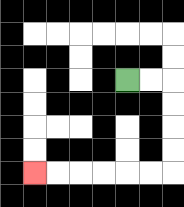{'start': '[5, 3]', 'end': '[1, 7]', 'path_directions': 'R,R,D,D,D,D,L,L,L,L,L,L', 'path_coordinates': '[[5, 3], [6, 3], [7, 3], [7, 4], [7, 5], [7, 6], [7, 7], [6, 7], [5, 7], [4, 7], [3, 7], [2, 7], [1, 7]]'}